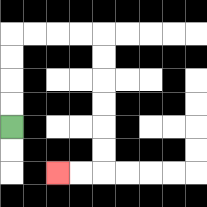{'start': '[0, 5]', 'end': '[2, 7]', 'path_directions': 'U,U,U,U,R,R,R,R,D,D,D,D,D,D,L,L', 'path_coordinates': '[[0, 5], [0, 4], [0, 3], [0, 2], [0, 1], [1, 1], [2, 1], [3, 1], [4, 1], [4, 2], [4, 3], [4, 4], [4, 5], [4, 6], [4, 7], [3, 7], [2, 7]]'}